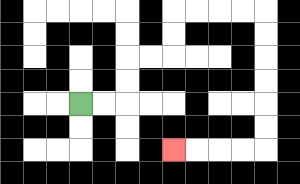{'start': '[3, 4]', 'end': '[7, 6]', 'path_directions': 'R,R,U,U,R,R,U,U,R,R,R,R,D,D,D,D,D,D,L,L,L,L', 'path_coordinates': '[[3, 4], [4, 4], [5, 4], [5, 3], [5, 2], [6, 2], [7, 2], [7, 1], [7, 0], [8, 0], [9, 0], [10, 0], [11, 0], [11, 1], [11, 2], [11, 3], [11, 4], [11, 5], [11, 6], [10, 6], [9, 6], [8, 6], [7, 6]]'}